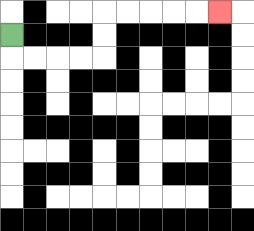{'start': '[0, 1]', 'end': '[9, 0]', 'path_directions': 'D,R,R,R,R,U,U,R,R,R,R,R', 'path_coordinates': '[[0, 1], [0, 2], [1, 2], [2, 2], [3, 2], [4, 2], [4, 1], [4, 0], [5, 0], [6, 0], [7, 0], [8, 0], [9, 0]]'}